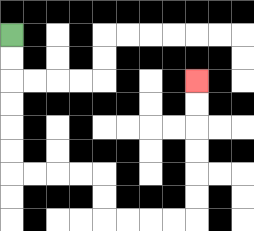{'start': '[0, 1]', 'end': '[8, 3]', 'path_directions': 'D,D,D,D,D,D,R,R,R,R,D,D,R,R,R,R,U,U,U,U,U,U', 'path_coordinates': '[[0, 1], [0, 2], [0, 3], [0, 4], [0, 5], [0, 6], [0, 7], [1, 7], [2, 7], [3, 7], [4, 7], [4, 8], [4, 9], [5, 9], [6, 9], [7, 9], [8, 9], [8, 8], [8, 7], [8, 6], [8, 5], [8, 4], [8, 3]]'}